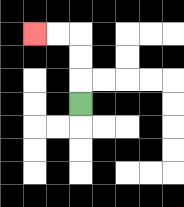{'start': '[3, 4]', 'end': '[1, 1]', 'path_directions': 'U,U,U,L,L', 'path_coordinates': '[[3, 4], [3, 3], [3, 2], [3, 1], [2, 1], [1, 1]]'}